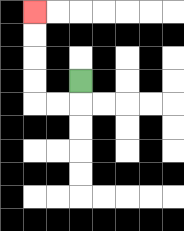{'start': '[3, 3]', 'end': '[1, 0]', 'path_directions': 'D,L,L,U,U,U,U', 'path_coordinates': '[[3, 3], [3, 4], [2, 4], [1, 4], [1, 3], [1, 2], [1, 1], [1, 0]]'}